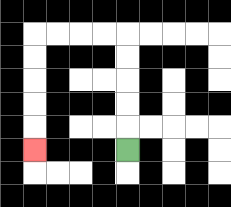{'start': '[5, 6]', 'end': '[1, 6]', 'path_directions': 'U,U,U,U,U,L,L,L,L,D,D,D,D,D', 'path_coordinates': '[[5, 6], [5, 5], [5, 4], [5, 3], [5, 2], [5, 1], [4, 1], [3, 1], [2, 1], [1, 1], [1, 2], [1, 3], [1, 4], [1, 5], [1, 6]]'}